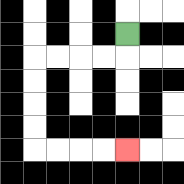{'start': '[5, 1]', 'end': '[5, 6]', 'path_directions': 'D,L,L,L,L,D,D,D,D,R,R,R,R', 'path_coordinates': '[[5, 1], [5, 2], [4, 2], [3, 2], [2, 2], [1, 2], [1, 3], [1, 4], [1, 5], [1, 6], [2, 6], [3, 6], [4, 6], [5, 6]]'}